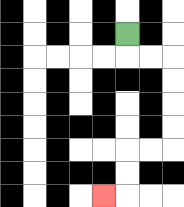{'start': '[5, 1]', 'end': '[4, 8]', 'path_directions': 'D,R,R,D,D,D,D,L,L,D,D,L', 'path_coordinates': '[[5, 1], [5, 2], [6, 2], [7, 2], [7, 3], [7, 4], [7, 5], [7, 6], [6, 6], [5, 6], [5, 7], [5, 8], [4, 8]]'}